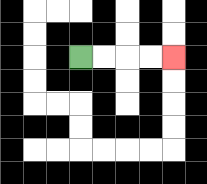{'start': '[3, 2]', 'end': '[7, 2]', 'path_directions': 'R,R,R,R', 'path_coordinates': '[[3, 2], [4, 2], [5, 2], [6, 2], [7, 2]]'}